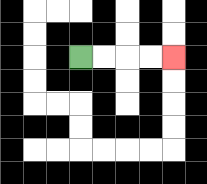{'start': '[3, 2]', 'end': '[7, 2]', 'path_directions': 'R,R,R,R', 'path_coordinates': '[[3, 2], [4, 2], [5, 2], [6, 2], [7, 2]]'}